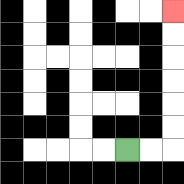{'start': '[5, 6]', 'end': '[7, 0]', 'path_directions': 'R,R,U,U,U,U,U,U', 'path_coordinates': '[[5, 6], [6, 6], [7, 6], [7, 5], [7, 4], [7, 3], [7, 2], [7, 1], [7, 0]]'}